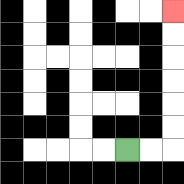{'start': '[5, 6]', 'end': '[7, 0]', 'path_directions': 'R,R,U,U,U,U,U,U', 'path_coordinates': '[[5, 6], [6, 6], [7, 6], [7, 5], [7, 4], [7, 3], [7, 2], [7, 1], [7, 0]]'}